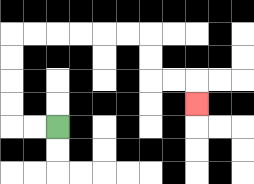{'start': '[2, 5]', 'end': '[8, 4]', 'path_directions': 'L,L,U,U,U,U,R,R,R,R,R,R,D,D,R,R,D', 'path_coordinates': '[[2, 5], [1, 5], [0, 5], [0, 4], [0, 3], [0, 2], [0, 1], [1, 1], [2, 1], [3, 1], [4, 1], [5, 1], [6, 1], [6, 2], [6, 3], [7, 3], [8, 3], [8, 4]]'}